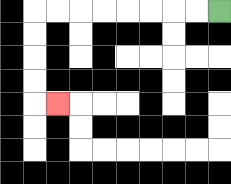{'start': '[9, 0]', 'end': '[2, 4]', 'path_directions': 'L,L,L,L,L,L,L,L,D,D,D,D,R', 'path_coordinates': '[[9, 0], [8, 0], [7, 0], [6, 0], [5, 0], [4, 0], [3, 0], [2, 0], [1, 0], [1, 1], [1, 2], [1, 3], [1, 4], [2, 4]]'}